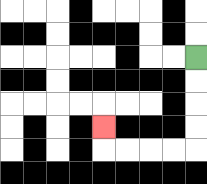{'start': '[8, 2]', 'end': '[4, 5]', 'path_directions': 'D,D,D,D,L,L,L,L,U', 'path_coordinates': '[[8, 2], [8, 3], [8, 4], [8, 5], [8, 6], [7, 6], [6, 6], [5, 6], [4, 6], [4, 5]]'}